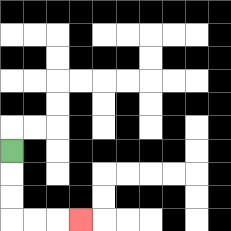{'start': '[0, 6]', 'end': '[3, 9]', 'path_directions': 'D,D,D,R,R,R', 'path_coordinates': '[[0, 6], [0, 7], [0, 8], [0, 9], [1, 9], [2, 9], [3, 9]]'}